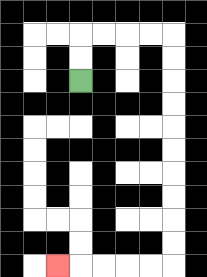{'start': '[3, 3]', 'end': '[2, 11]', 'path_directions': 'U,U,R,R,R,R,D,D,D,D,D,D,D,D,D,D,L,L,L,L,L', 'path_coordinates': '[[3, 3], [3, 2], [3, 1], [4, 1], [5, 1], [6, 1], [7, 1], [7, 2], [7, 3], [7, 4], [7, 5], [7, 6], [7, 7], [7, 8], [7, 9], [7, 10], [7, 11], [6, 11], [5, 11], [4, 11], [3, 11], [2, 11]]'}